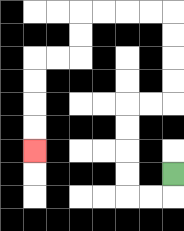{'start': '[7, 7]', 'end': '[1, 6]', 'path_directions': 'D,L,L,U,U,U,U,R,R,U,U,U,U,L,L,L,L,D,D,L,L,D,D,D,D', 'path_coordinates': '[[7, 7], [7, 8], [6, 8], [5, 8], [5, 7], [5, 6], [5, 5], [5, 4], [6, 4], [7, 4], [7, 3], [7, 2], [7, 1], [7, 0], [6, 0], [5, 0], [4, 0], [3, 0], [3, 1], [3, 2], [2, 2], [1, 2], [1, 3], [1, 4], [1, 5], [1, 6]]'}